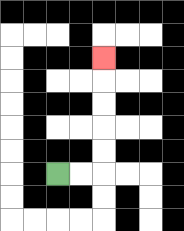{'start': '[2, 7]', 'end': '[4, 2]', 'path_directions': 'R,R,U,U,U,U,U', 'path_coordinates': '[[2, 7], [3, 7], [4, 7], [4, 6], [4, 5], [4, 4], [4, 3], [4, 2]]'}